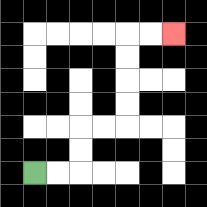{'start': '[1, 7]', 'end': '[7, 1]', 'path_directions': 'R,R,U,U,R,R,U,U,U,U,R,R', 'path_coordinates': '[[1, 7], [2, 7], [3, 7], [3, 6], [3, 5], [4, 5], [5, 5], [5, 4], [5, 3], [5, 2], [5, 1], [6, 1], [7, 1]]'}